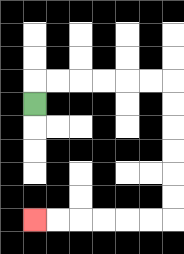{'start': '[1, 4]', 'end': '[1, 9]', 'path_directions': 'U,R,R,R,R,R,R,D,D,D,D,D,D,L,L,L,L,L,L', 'path_coordinates': '[[1, 4], [1, 3], [2, 3], [3, 3], [4, 3], [5, 3], [6, 3], [7, 3], [7, 4], [7, 5], [7, 6], [7, 7], [7, 8], [7, 9], [6, 9], [5, 9], [4, 9], [3, 9], [2, 9], [1, 9]]'}